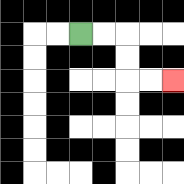{'start': '[3, 1]', 'end': '[7, 3]', 'path_directions': 'R,R,D,D,R,R', 'path_coordinates': '[[3, 1], [4, 1], [5, 1], [5, 2], [5, 3], [6, 3], [7, 3]]'}